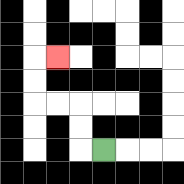{'start': '[4, 6]', 'end': '[2, 2]', 'path_directions': 'L,U,U,L,L,U,U,R', 'path_coordinates': '[[4, 6], [3, 6], [3, 5], [3, 4], [2, 4], [1, 4], [1, 3], [1, 2], [2, 2]]'}